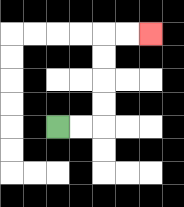{'start': '[2, 5]', 'end': '[6, 1]', 'path_directions': 'R,R,U,U,U,U,R,R', 'path_coordinates': '[[2, 5], [3, 5], [4, 5], [4, 4], [4, 3], [4, 2], [4, 1], [5, 1], [6, 1]]'}